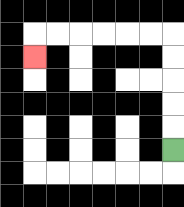{'start': '[7, 6]', 'end': '[1, 2]', 'path_directions': 'U,U,U,U,U,L,L,L,L,L,L,D', 'path_coordinates': '[[7, 6], [7, 5], [7, 4], [7, 3], [7, 2], [7, 1], [6, 1], [5, 1], [4, 1], [3, 1], [2, 1], [1, 1], [1, 2]]'}